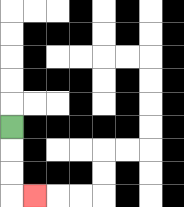{'start': '[0, 5]', 'end': '[1, 8]', 'path_directions': 'D,D,D,R', 'path_coordinates': '[[0, 5], [0, 6], [0, 7], [0, 8], [1, 8]]'}